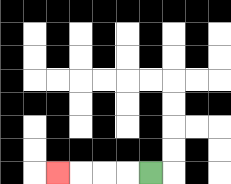{'start': '[6, 7]', 'end': '[2, 7]', 'path_directions': 'L,L,L,L', 'path_coordinates': '[[6, 7], [5, 7], [4, 7], [3, 7], [2, 7]]'}